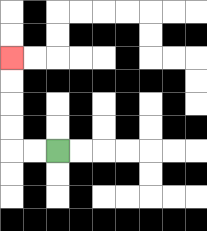{'start': '[2, 6]', 'end': '[0, 2]', 'path_directions': 'L,L,U,U,U,U', 'path_coordinates': '[[2, 6], [1, 6], [0, 6], [0, 5], [0, 4], [0, 3], [0, 2]]'}